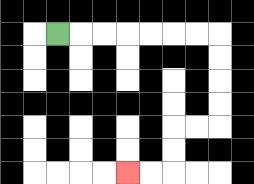{'start': '[2, 1]', 'end': '[5, 7]', 'path_directions': 'R,R,R,R,R,R,R,D,D,D,D,L,L,D,D,L,L', 'path_coordinates': '[[2, 1], [3, 1], [4, 1], [5, 1], [6, 1], [7, 1], [8, 1], [9, 1], [9, 2], [9, 3], [9, 4], [9, 5], [8, 5], [7, 5], [7, 6], [7, 7], [6, 7], [5, 7]]'}